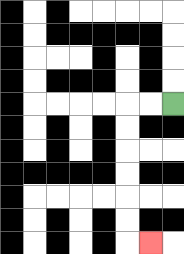{'start': '[7, 4]', 'end': '[6, 10]', 'path_directions': 'L,L,D,D,D,D,D,D,R', 'path_coordinates': '[[7, 4], [6, 4], [5, 4], [5, 5], [5, 6], [5, 7], [5, 8], [5, 9], [5, 10], [6, 10]]'}